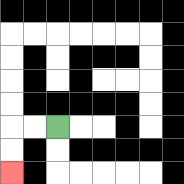{'start': '[2, 5]', 'end': '[0, 7]', 'path_directions': 'L,L,D,D', 'path_coordinates': '[[2, 5], [1, 5], [0, 5], [0, 6], [0, 7]]'}